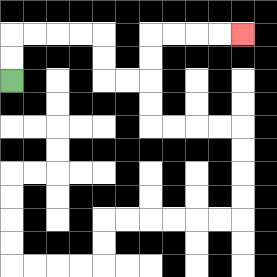{'start': '[0, 3]', 'end': '[10, 1]', 'path_directions': 'U,U,R,R,R,R,D,D,R,R,U,U,R,R,R,R', 'path_coordinates': '[[0, 3], [0, 2], [0, 1], [1, 1], [2, 1], [3, 1], [4, 1], [4, 2], [4, 3], [5, 3], [6, 3], [6, 2], [6, 1], [7, 1], [8, 1], [9, 1], [10, 1]]'}